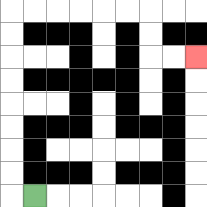{'start': '[1, 8]', 'end': '[8, 2]', 'path_directions': 'L,U,U,U,U,U,U,U,U,R,R,R,R,R,R,D,D,R,R', 'path_coordinates': '[[1, 8], [0, 8], [0, 7], [0, 6], [0, 5], [0, 4], [0, 3], [0, 2], [0, 1], [0, 0], [1, 0], [2, 0], [3, 0], [4, 0], [5, 0], [6, 0], [6, 1], [6, 2], [7, 2], [8, 2]]'}